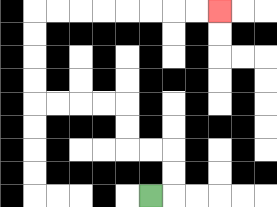{'start': '[6, 8]', 'end': '[9, 0]', 'path_directions': 'R,U,U,L,L,U,U,L,L,L,L,U,U,U,U,R,R,R,R,R,R,R,R', 'path_coordinates': '[[6, 8], [7, 8], [7, 7], [7, 6], [6, 6], [5, 6], [5, 5], [5, 4], [4, 4], [3, 4], [2, 4], [1, 4], [1, 3], [1, 2], [1, 1], [1, 0], [2, 0], [3, 0], [4, 0], [5, 0], [6, 0], [7, 0], [8, 0], [9, 0]]'}